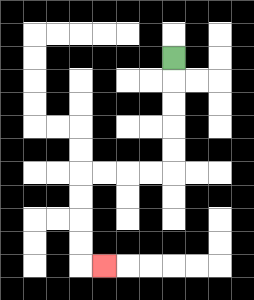{'start': '[7, 2]', 'end': '[4, 11]', 'path_directions': 'D,D,D,D,D,L,L,L,L,D,D,D,D,R', 'path_coordinates': '[[7, 2], [7, 3], [7, 4], [7, 5], [7, 6], [7, 7], [6, 7], [5, 7], [4, 7], [3, 7], [3, 8], [3, 9], [3, 10], [3, 11], [4, 11]]'}